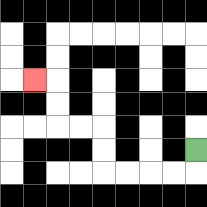{'start': '[8, 6]', 'end': '[1, 3]', 'path_directions': 'D,L,L,L,L,U,U,L,L,U,U,L', 'path_coordinates': '[[8, 6], [8, 7], [7, 7], [6, 7], [5, 7], [4, 7], [4, 6], [4, 5], [3, 5], [2, 5], [2, 4], [2, 3], [1, 3]]'}